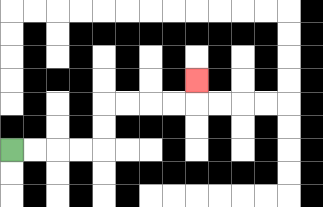{'start': '[0, 6]', 'end': '[8, 3]', 'path_directions': 'R,R,R,R,U,U,R,R,R,R,U', 'path_coordinates': '[[0, 6], [1, 6], [2, 6], [3, 6], [4, 6], [4, 5], [4, 4], [5, 4], [6, 4], [7, 4], [8, 4], [8, 3]]'}